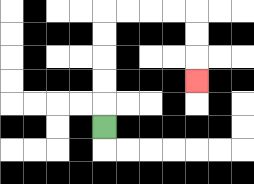{'start': '[4, 5]', 'end': '[8, 3]', 'path_directions': 'U,U,U,U,U,R,R,R,R,D,D,D', 'path_coordinates': '[[4, 5], [4, 4], [4, 3], [4, 2], [4, 1], [4, 0], [5, 0], [6, 0], [7, 0], [8, 0], [8, 1], [8, 2], [8, 3]]'}